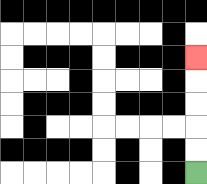{'start': '[8, 7]', 'end': '[8, 2]', 'path_directions': 'U,U,U,U,U', 'path_coordinates': '[[8, 7], [8, 6], [8, 5], [8, 4], [8, 3], [8, 2]]'}